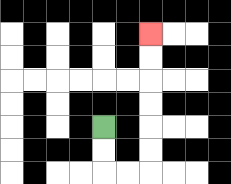{'start': '[4, 5]', 'end': '[6, 1]', 'path_directions': 'D,D,R,R,U,U,U,U,U,U', 'path_coordinates': '[[4, 5], [4, 6], [4, 7], [5, 7], [6, 7], [6, 6], [6, 5], [6, 4], [6, 3], [6, 2], [6, 1]]'}